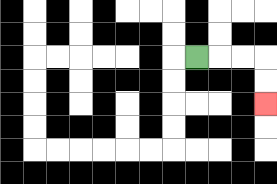{'start': '[8, 2]', 'end': '[11, 4]', 'path_directions': 'R,R,R,D,D', 'path_coordinates': '[[8, 2], [9, 2], [10, 2], [11, 2], [11, 3], [11, 4]]'}